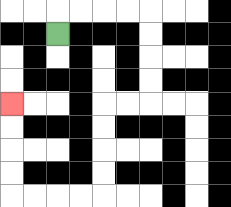{'start': '[2, 1]', 'end': '[0, 4]', 'path_directions': 'U,R,R,R,R,D,D,D,D,L,L,D,D,D,D,L,L,L,L,U,U,U,U', 'path_coordinates': '[[2, 1], [2, 0], [3, 0], [4, 0], [5, 0], [6, 0], [6, 1], [6, 2], [6, 3], [6, 4], [5, 4], [4, 4], [4, 5], [4, 6], [4, 7], [4, 8], [3, 8], [2, 8], [1, 8], [0, 8], [0, 7], [0, 6], [0, 5], [0, 4]]'}